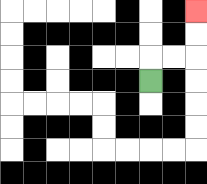{'start': '[6, 3]', 'end': '[8, 0]', 'path_directions': 'U,R,R,U,U', 'path_coordinates': '[[6, 3], [6, 2], [7, 2], [8, 2], [8, 1], [8, 0]]'}